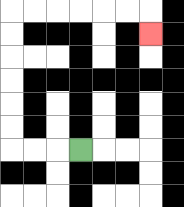{'start': '[3, 6]', 'end': '[6, 1]', 'path_directions': 'L,L,L,U,U,U,U,U,U,R,R,R,R,R,R,D', 'path_coordinates': '[[3, 6], [2, 6], [1, 6], [0, 6], [0, 5], [0, 4], [0, 3], [0, 2], [0, 1], [0, 0], [1, 0], [2, 0], [3, 0], [4, 0], [5, 0], [6, 0], [6, 1]]'}